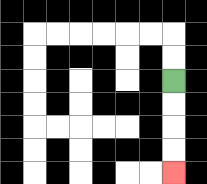{'start': '[7, 3]', 'end': '[7, 7]', 'path_directions': 'D,D,D,D', 'path_coordinates': '[[7, 3], [7, 4], [7, 5], [7, 6], [7, 7]]'}